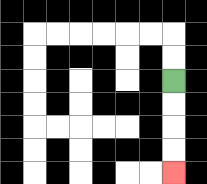{'start': '[7, 3]', 'end': '[7, 7]', 'path_directions': 'D,D,D,D', 'path_coordinates': '[[7, 3], [7, 4], [7, 5], [7, 6], [7, 7]]'}